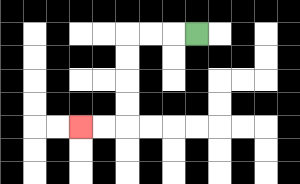{'start': '[8, 1]', 'end': '[3, 5]', 'path_directions': 'L,L,L,D,D,D,D,L,L', 'path_coordinates': '[[8, 1], [7, 1], [6, 1], [5, 1], [5, 2], [5, 3], [5, 4], [5, 5], [4, 5], [3, 5]]'}